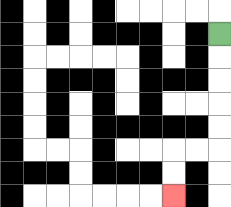{'start': '[9, 1]', 'end': '[7, 8]', 'path_directions': 'D,D,D,D,D,L,L,D,D', 'path_coordinates': '[[9, 1], [9, 2], [9, 3], [9, 4], [9, 5], [9, 6], [8, 6], [7, 6], [7, 7], [7, 8]]'}